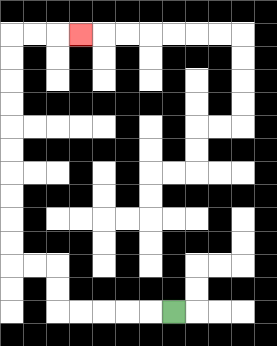{'start': '[7, 13]', 'end': '[3, 1]', 'path_directions': 'L,L,L,L,L,U,U,L,L,U,U,U,U,U,U,U,U,U,U,R,R,R', 'path_coordinates': '[[7, 13], [6, 13], [5, 13], [4, 13], [3, 13], [2, 13], [2, 12], [2, 11], [1, 11], [0, 11], [0, 10], [0, 9], [0, 8], [0, 7], [0, 6], [0, 5], [0, 4], [0, 3], [0, 2], [0, 1], [1, 1], [2, 1], [3, 1]]'}